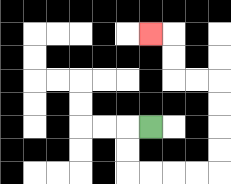{'start': '[6, 5]', 'end': '[6, 1]', 'path_directions': 'L,D,D,R,R,R,R,U,U,U,U,L,L,U,U,L', 'path_coordinates': '[[6, 5], [5, 5], [5, 6], [5, 7], [6, 7], [7, 7], [8, 7], [9, 7], [9, 6], [9, 5], [9, 4], [9, 3], [8, 3], [7, 3], [7, 2], [7, 1], [6, 1]]'}